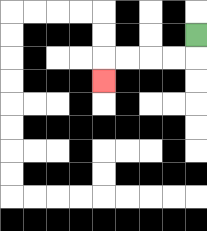{'start': '[8, 1]', 'end': '[4, 3]', 'path_directions': 'D,L,L,L,L,D', 'path_coordinates': '[[8, 1], [8, 2], [7, 2], [6, 2], [5, 2], [4, 2], [4, 3]]'}